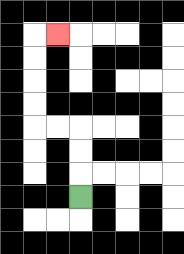{'start': '[3, 8]', 'end': '[2, 1]', 'path_directions': 'U,U,U,L,L,U,U,U,U,R', 'path_coordinates': '[[3, 8], [3, 7], [3, 6], [3, 5], [2, 5], [1, 5], [1, 4], [1, 3], [1, 2], [1, 1], [2, 1]]'}